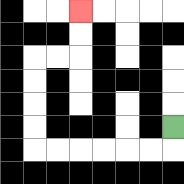{'start': '[7, 5]', 'end': '[3, 0]', 'path_directions': 'D,L,L,L,L,L,L,U,U,U,U,R,R,U,U', 'path_coordinates': '[[7, 5], [7, 6], [6, 6], [5, 6], [4, 6], [3, 6], [2, 6], [1, 6], [1, 5], [1, 4], [1, 3], [1, 2], [2, 2], [3, 2], [3, 1], [3, 0]]'}